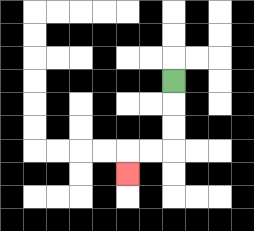{'start': '[7, 3]', 'end': '[5, 7]', 'path_directions': 'D,D,D,L,L,D', 'path_coordinates': '[[7, 3], [7, 4], [7, 5], [7, 6], [6, 6], [5, 6], [5, 7]]'}